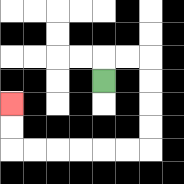{'start': '[4, 3]', 'end': '[0, 4]', 'path_directions': 'U,R,R,D,D,D,D,L,L,L,L,L,L,U,U', 'path_coordinates': '[[4, 3], [4, 2], [5, 2], [6, 2], [6, 3], [6, 4], [6, 5], [6, 6], [5, 6], [4, 6], [3, 6], [2, 6], [1, 6], [0, 6], [0, 5], [0, 4]]'}